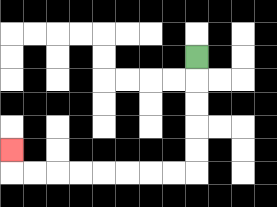{'start': '[8, 2]', 'end': '[0, 6]', 'path_directions': 'D,D,D,D,D,L,L,L,L,L,L,L,L,U', 'path_coordinates': '[[8, 2], [8, 3], [8, 4], [8, 5], [8, 6], [8, 7], [7, 7], [6, 7], [5, 7], [4, 7], [3, 7], [2, 7], [1, 7], [0, 7], [0, 6]]'}